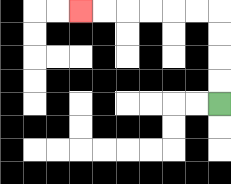{'start': '[9, 4]', 'end': '[3, 0]', 'path_directions': 'U,U,U,U,L,L,L,L,L,L', 'path_coordinates': '[[9, 4], [9, 3], [9, 2], [9, 1], [9, 0], [8, 0], [7, 0], [6, 0], [5, 0], [4, 0], [3, 0]]'}